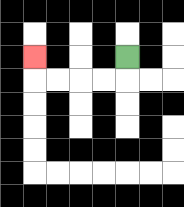{'start': '[5, 2]', 'end': '[1, 2]', 'path_directions': 'D,L,L,L,L,U', 'path_coordinates': '[[5, 2], [5, 3], [4, 3], [3, 3], [2, 3], [1, 3], [1, 2]]'}